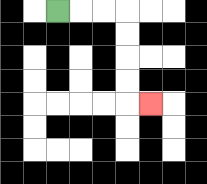{'start': '[2, 0]', 'end': '[6, 4]', 'path_directions': 'R,R,R,D,D,D,D,R', 'path_coordinates': '[[2, 0], [3, 0], [4, 0], [5, 0], [5, 1], [5, 2], [5, 3], [5, 4], [6, 4]]'}